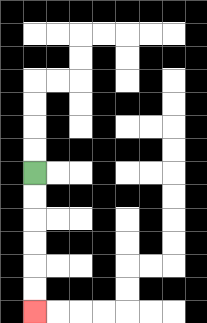{'start': '[1, 7]', 'end': '[1, 13]', 'path_directions': 'D,D,D,D,D,D', 'path_coordinates': '[[1, 7], [1, 8], [1, 9], [1, 10], [1, 11], [1, 12], [1, 13]]'}